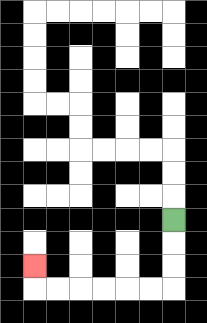{'start': '[7, 9]', 'end': '[1, 11]', 'path_directions': 'D,D,D,L,L,L,L,L,L,U', 'path_coordinates': '[[7, 9], [7, 10], [7, 11], [7, 12], [6, 12], [5, 12], [4, 12], [3, 12], [2, 12], [1, 12], [1, 11]]'}